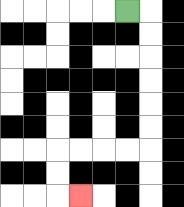{'start': '[5, 0]', 'end': '[3, 8]', 'path_directions': 'R,D,D,D,D,D,D,L,L,L,L,D,D,R', 'path_coordinates': '[[5, 0], [6, 0], [6, 1], [6, 2], [6, 3], [6, 4], [6, 5], [6, 6], [5, 6], [4, 6], [3, 6], [2, 6], [2, 7], [2, 8], [3, 8]]'}